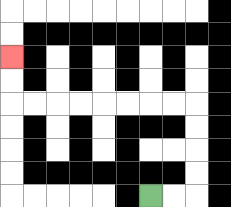{'start': '[6, 8]', 'end': '[0, 2]', 'path_directions': 'R,R,U,U,U,U,L,L,L,L,L,L,L,L,U,U', 'path_coordinates': '[[6, 8], [7, 8], [8, 8], [8, 7], [8, 6], [8, 5], [8, 4], [7, 4], [6, 4], [5, 4], [4, 4], [3, 4], [2, 4], [1, 4], [0, 4], [0, 3], [0, 2]]'}